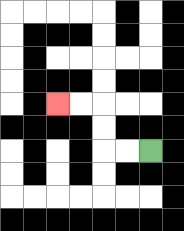{'start': '[6, 6]', 'end': '[2, 4]', 'path_directions': 'L,L,U,U,L,L', 'path_coordinates': '[[6, 6], [5, 6], [4, 6], [4, 5], [4, 4], [3, 4], [2, 4]]'}